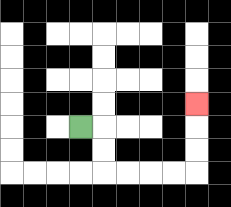{'start': '[3, 5]', 'end': '[8, 4]', 'path_directions': 'R,D,D,R,R,R,R,U,U,U', 'path_coordinates': '[[3, 5], [4, 5], [4, 6], [4, 7], [5, 7], [6, 7], [7, 7], [8, 7], [8, 6], [8, 5], [8, 4]]'}